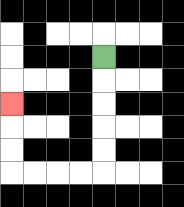{'start': '[4, 2]', 'end': '[0, 4]', 'path_directions': 'D,D,D,D,D,L,L,L,L,U,U,U', 'path_coordinates': '[[4, 2], [4, 3], [4, 4], [4, 5], [4, 6], [4, 7], [3, 7], [2, 7], [1, 7], [0, 7], [0, 6], [0, 5], [0, 4]]'}